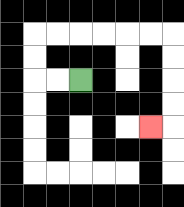{'start': '[3, 3]', 'end': '[6, 5]', 'path_directions': 'L,L,U,U,R,R,R,R,R,R,D,D,D,D,L', 'path_coordinates': '[[3, 3], [2, 3], [1, 3], [1, 2], [1, 1], [2, 1], [3, 1], [4, 1], [5, 1], [6, 1], [7, 1], [7, 2], [7, 3], [7, 4], [7, 5], [6, 5]]'}